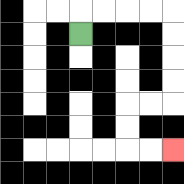{'start': '[3, 1]', 'end': '[7, 6]', 'path_directions': 'U,R,R,R,R,D,D,D,D,L,L,D,D,R,R', 'path_coordinates': '[[3, 1], [3, 0], [4, 0], [5, 0], [6, 0], [7, 0], [7, 1], [7, 2], [7, 3], [7, 4], [6, 4], [5, 4], [5, 5], [5, 6], [6, 6], [7, 6]]'}